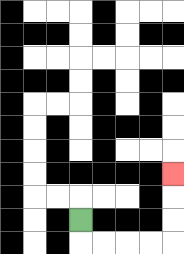{'start': '[3, 9]', 'end': '[7, 7]', 'path_directions': 'D,R,R,R,R,U,U,U', 'path_coordinates': '[[3, 9], [3, 10], [4, 10], [5, 10], [6, 10], [7, 10], [7, 9], [7, 8], [7, 7]]'}